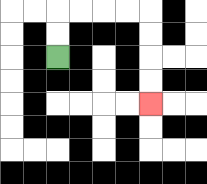{'start': '[2, 2]', 'end': '[6, 4]', 'path_directions': 'U,U,R,R,R,R,D,D,D,D', 'path_coordinates': '[[2, 2], [2, 1], [2, 0], [3, 0], [4, 0], [5, 0], [6, 0], [6, 1], [6, 2], [6, 3], [6, 4]]'}